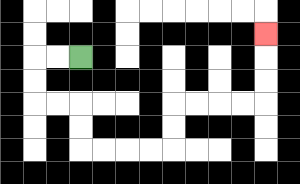{'start': '[3, 2]', 'end': '[11, 1]', 'path_directions': 'L,L,D,D,R,R,D,D,R,R,R,R,U,U,R,R,R,R,U,U,U', 'path_coordinates': '[[3, 2], [2, 2], [1, 2], [1, 3], [1, 4], [2, 4], [3, 4], [3, 5], [3, 6], [4, 6], [5, 6], [6, 6], [7, 6], [7, 5], [7, 4], [8, 4], [9, 4], [10, 4], [11, 4], [11, 3], [11, 2], [11, 1]]'}